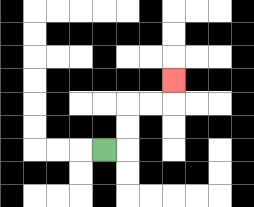{'start': '[4, 6]', 'end': '[7, 3]', 'path_directions': 'R,U,U,R,R,U', 'path_coordinates': '[[4, 6], [5, 6], [5, 5], [5, 4], [6, 4], [7, 4], [7, 3]]'}